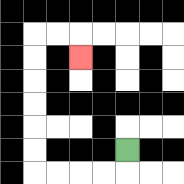{'start': '[5, 6]', 'end': '[3, 2]', 'path_directions': 'D,L,L,L,L,U,U,U,U,U,U,R,R,D', 'path_coordinates': '[[5, 6], [5, 7], [4, 7], [3, 7], [2, 7], [1, 7], [1, 6], [1, 5], [1, 4], [1, 3], [1, 2], [1, 1], [2, 1], [3, 1], [3, 2]]'}